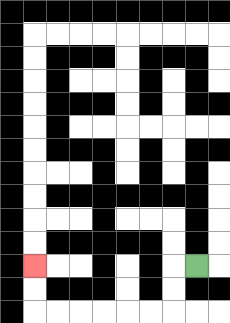{'start': '[8, 11]', 'end': '[1, 11]', 'path_directions': 'L,D,D,L,L,L,L,L,L,U,U', 'path_coordinates': '[[8, 11], [7, 11], [7, 12], [7, 13], [6, 13], [5, 13], [4, 13], [3, 13], [2, 13], [1, 13], [1, 12], [1, 11]]'}